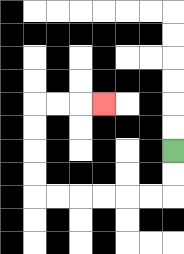{'start': '[7, 6]', 'end': '[4, 4]', 'path_directions': 'D,D,L,L,L,L,L,L,U,U,U,U,R,R,R', 'path_coordinates': '[[7, 6], [7, 7], [7, 8], [6, 8], [5, 8], [4, 8], [3, 8], [2, 8], [1, 8], [1, 7], [1, 6], [1, 5], [1, 4], [2, 4], [3, 4], [4, 4]]'}